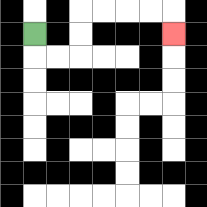{'start': '[1, 1]', 'end': '[7, 1]', 'path_directions': 'D,R,R,U,U,R,R,R,R,D', 'path_coordinates': '[[1, 1], [1, 2], [2, 2], [3, 2], [3, 1], [3, 0], [4, 0], [5, 0], [6, 0], [7, 0], [7, 1]]'}